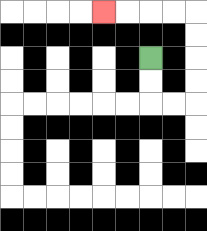{'start': '[6, 2]', 'end': '[4, 0]', 'path_directions': 'D,D,R,R,U,U,U,U,L,L,L,L', 'path_coordinates': '[[6, 2], [6, 3], [6, 4], [7, 4], [8, 4], [8, 3], [8, 2], [8, 1], [8, 0], [7, 0], [6, 0], [5, 0], [4, 0]]'}